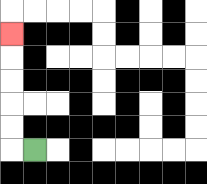{'start': '[1, 6]', 'end': '[0, 1]', 'path_directions': 'L,U,U,U,U,U', 'path_coordinates': '[[1, 6], [0, 6], [0, 5], [0, 4], [0, 3], [0, 2], [0, 1]]'}